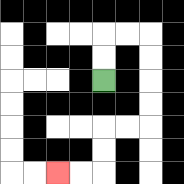{'start': '[4, 3]', 'end': '[2, 7]', 'path_directions': 'U,U,R,R,D,D,D,D,L,L,D,D,L,L', 'path_coordinates': '[[4, 3], [4, 2], [4, 1], [5, 1], [6, 1], [6, 2], [6, 3], [6, 4], [6, 5], [5, 5], [4, 5], [4, 6], [4, 7], [3, 7], [2, 7]]'}